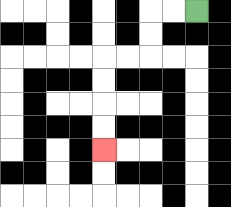{'start': '[8, 0]', 'end': '[4, 6]', 'path_directions': 'L,L,D,D,L,L,D,D,D,D', 'path_coordinates': '[[8, 0], [7, 0], [6, 0], [6, 1], [6, 2], [5, 2], [4, 2], [4, 3], [4, 4], [4, 5], [4, 6]]'}